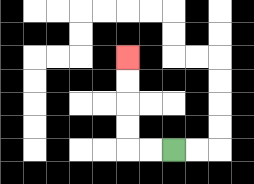{'start': '[7, 6]', 'end': '[5, 2]', 'path_directions': 'L,L,U,U,U,U', 'path_coordinates': '[[7, 6], [6, 6], [5, 6], [5, 5], [5, 4], [5, 3], [5, 2]]'}